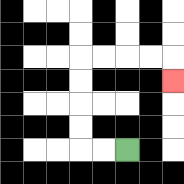{'start': '[5, 6]', 'end': '[7, 3]', 'path_directions': 'L,L,U,U,U,U,R,R,R,R,D', 'path_coordinates': '[[5, 6], [4, 6], [3, 6], [3, 5], [3, 4], [3, 3], [3, 2], [4, 2], [5, 2], [6, 2], [7, 2], [7, 3]]'}